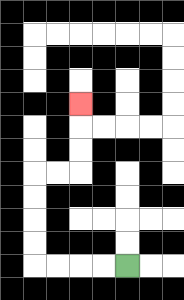{'start': '[5, 11]', 'end': '[3, 4]', 'path_directions': 'L,L,L,L,U,U,U,U,R,R,U,U,U', 'path_coordinates': '[[5, 11], [4, 11], [3, 11], [2, 11], [1, 11], [1, 10], [1, 9], [1, 8], [1, 7], [2, 7], [3, 7], [3, 6], [3, 5], [3, 4]]'}